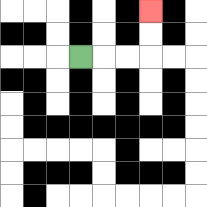{'start': '[3, 2]', 'end': '[6, 0]', 'path_directions': 'R,R,R,U,U', 'path_coordinates': '[[3, 2], [4, 2], [5, 2], [6, 2], [6, 1], [6, 0]]'}